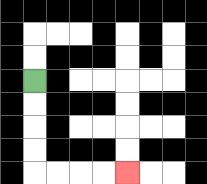{'start': '[1, 3]', 'end': '[5, 7]', 'path_directions': 'D,D,D,D,R,R,R,R', 'path_coordinates': '[[1, 3], [1, 4], [1, 5], [1, 6], [1, 7], [2, 7], [3, 7], [4, 7], [5, 7]]'}